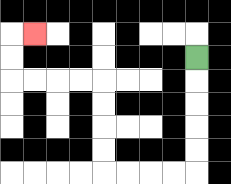{'start': '[8, 2]', 'end': '[1, 1]', 'path_directions': 'D,D,D,D,D,L,L,L,L,U,U,U,U,L,L,L,L,U,U,R', 'path_coordinates': '[[8, 2], [8, 3], [8, 4], [8, 5], [8, 6], [8, 7], [7, 7], [6, 7], [5, 7], [4, 7], [4, 6], [4, 5], [4, 4], [4, 3], [3, 3], [2, 3], [1, 3], [0, 3], [0, 2], [0, 1], [1, 1]]'}